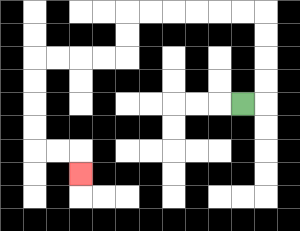{'start': '[10, 4]', 'end': '[3, 7]', 'path_directions': 'R,U,U,U,U,L,L,L,L,L,L,D,D,L,L,L,L,D,D,D,D,R,R,D', 'path_coordinates': '[[10, 4], [11, 4], [11, 3], [11, 2], [11, 1], [11, 0], [10, 0], [9, 0], [8, 0], [7, 0], [6, 0], [5, 0], [5, 1], [5, 2], [4, 2], [3, 2], [2, 2], [1, 2], [1, 3], [1, 4], [1, 5], [1, 6], [2, 6], [3, 6], [3, 7]]'}